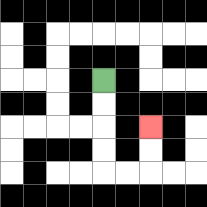{'start': '[4, 3]', 'end': '[6, 5]', 'path_directions': 'D,D,D,D,R,R,U,U', 'path_coordinates': '[[4, 3], [4, 4], [4, 5], [4, 6], [4, 7], [5, 7], [6, 7], [6, 6], [6, 5]]'}